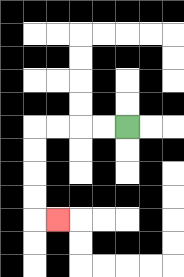{'start': '[5, 5]', 'end': '[2, 9]', 'path_directions': 'L,L,L,L,D,D,D,D,R', 'path_coordinates': '[[5, 5], [4, 5], [3, 5], [2, 5], [1, 5], [1, 6], [1, 7], [1, 8], [1, 9], [2, 9]]'}